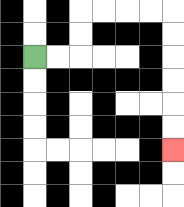{'start': '[1, 2]', 'end': '[7, 6]', 'path_directions': 'R,R,U,U,R,R,R,R,D,D,D,D,D,D', 'path_coordinates': '[[1, 2], [2, 2], [3, 2], [3, 1], [3, 0], [4, 0], [5, 0], [6, 0], [7, 0], [7, 1], [7, 2], [7, 3], [7, 4], [7, 5], [7, 6]]'}